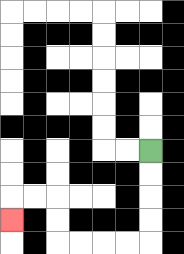{'start': '[6, 6]', 'end': '[0, 9]', 'path_directions': 'D,D,D,D,L,L,L,L,U,U,L,L,D', 'path_coordinates': '[[6, 6], [6, 7], [6, 8], [6, 9], [6, 10], [5, 10], [4, 10], [3, 10], [2, 10], [2, 9], [2, 8], [1, 8], [0, 8], [0, 9]]'}